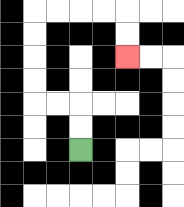{'start': '[3, 6]', 'end': '[5, 2]', 'path_directions': 'U,U,L,L,U,U,U,U,R,R,R,R,D,D', 'path_coordinates': '[[3, 6], [3, 5], [3, 4], [2, 4], [1, 4], [1, 3], [1, 2], [1, 1], [1, 0], [2, 0], [3, 0], [4, 0], [5, 0], [5, 1], [5, 2]]'}